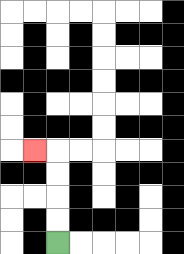{'start': '[2, 10]', 'end': '[1, 6]', 'path_directions': 'U,U,U,U,L', 'path_coordinates': '[[2, 10], [2, 9], [2, 8], [2, 7], [2, 6], [1, 6]]'}